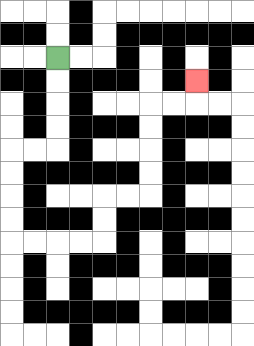{'start': '[2, 2]', 'end': '[8, 3]', 'path_directions': 'D,D,D,D,L,L,D,D,D,D,R,R,R,R,U,U,R,R,U,U,U,U,R,R,U', 'path_coordinates': '[[2, 2], [2, 3], [2, 4], [2, 5], [2, 6], [1, 6], [0, 6], [0, 7], [0, 8], [0, 9], [0, 10], [1, 10], [2, 10], [3, 10], [4, 10], [4, 9], [4, 8], [5, 8], [6, 8], [6, 7], [6, 6], [6, 5], [6, 4], [7, 4], [8, 4], [8, 3]]'}